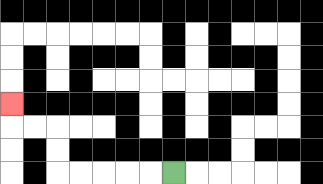{'start': '[7, 7]', 'end': '[0, 4]', 'path_directions': 'L,L,L,L,L,U,U,L,L,U', 'path_coordinates': '[[7, 7], [6, 7], [5, 7], [4, 7], [3, 7], [2, 7], [2, 6], [2, 5], [1, 5], [0, 5], [0, 4]]'}